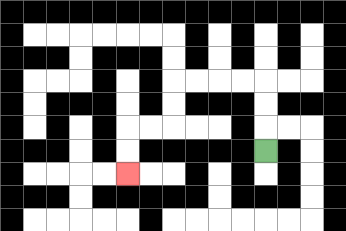{'start': '[11, 6]', 'end': '[5, 7]', 'path_directions': 'U,U,U,L,L,L,L,D,D,L,L,D,D', 'path_coordinates': '[[11, 6], [11, 5], [11, 4], [11, 3], [10, 3], [9, 3], [8, 3], [7, 3], [7, 4], [7, 5], [6, 5], [5, 5], [5, 6], [5, 7]]'}